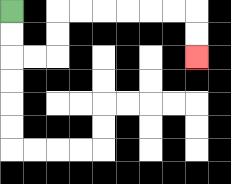{'start': '[0, 0]', 'end': '[8, 2]', 'path_directions': 'D,D,R,R,U,U,R,R,R,R,R,R,D,D', 'path_coordinates': '[[0, 0], [0, 1], [0, 2], [1, 2], [2, 2], [2, 1], [2, 0], [3, 0], [4, 0], [5, 0], [6, 0], [7, 0], [8, 0], [8, 1], [8, 2]]'}